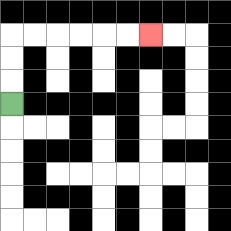{'start': '[0, 4]', 'end': '[6, 1]', 'path_directions': 'U,U,U,R,R,R,R,R,R', 'path_coordinates': '[[0, 4], [0, 3], [0, 2], [0, 1], [1, 1], [2, 1], [3, 1], [4, 1], [5, 1], [6, 1]]'}